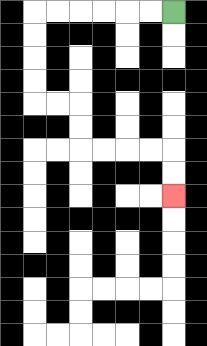{'start': '[7, 0]', 'end': '[7, 8]', 'path_directions': 'L,L,L,L,L,L,D,D,D,D,R,R,D,D,R,R,R,R,D,D', 'path_coordinates': '[[7, 0], [6, 0], [5, 0], [4, 0], [3, 0], [2, 0], [1, 0], [1, 1], [1, 2], [1, 3], [1, 4], [2, 4], [3, 4], [3, 5], [3, 6], [4, 6], [5, 6], [6, 6], [7, 6], [7, 7], [7, 8]]'}